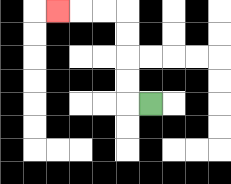{'start': '[6, 4]', 'end': '[2, 0]', 'path_directions': 'L,U,U,U,U,L,L,L', 'path_coordinates': '[[6, 4], [5, 4], [5, 3], [5, 2], [5, 1], [5, 0], [4, 0], [3, 0], [2, 0]]'}